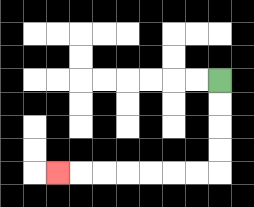{'start': '[9, 3]', 'end': '[2, 7]', 'path_directions': 'D,D,D,D,L,L,L,L,L,L,L', 'path_coordinates': '[[9, 3], [9, 4], [9, 5], [9, 6], [9, 7], [8, 7], [7, 7], [6, 7], [5, 7], [4, 7], [3, 7], [2, 7]]'}